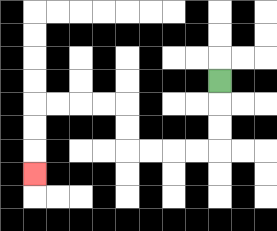{'start': '[9, 3]', 'end': '[1, 7]', 'path_directions': 'D,D,D,L,L,L,L,U,U,L,L,L,L,D,D,D', 'path_coordinates': '[[9, 3], [9, 4], [9, 5], [9, 6], [8, 6], [7, 6], [6, 6], [5, 6], [5, 5], [5, 4], [4, 4], [3, 4], [2, 4], [1, 4], [1, 5], [1, 6], [1, 7]]'}